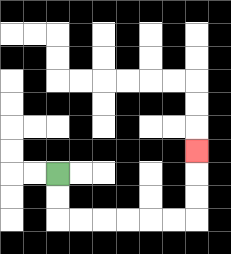{'start': '[2, 7]', 'end': '[8, 6]', 'path_directions': 'D,D,R,R,R,R,R,R,U,U,U', 'path_coordinates': '[[2, 7], [2, 8], [2, 9], [3, 9], [4, 9], [5, 9], [6, 9], [7, 9], [8, 9], [8, 8], [8, 7], [8, 6]]'}